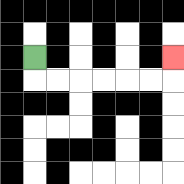{'start': '[1, 2]', 'end': '[7, 2]', 'path_directions': 'D,R,R,R,R,R,R,U', 'path_coordinates': '[[1, 2], [1, 3], [2, 3], [3, 3], [4, 3], [5, 3], [6, 3], [7, 3], [7, 2]]'}